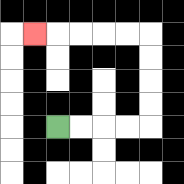{'start': '[2, 5]', 'end': '[1, 1]', 'path_directions': 'R,R,R,R,U,U,U,U,L,L,L,L,L', 'path_coordinates': '[[2, 5], [3, 5], [4, 5], [5, 5], [6, 5], [6, 4], [6, 3], [6, 2], [6, 1], [5, 1], [4, 1], [3, 1], [2, 1], [1, 1]]'}